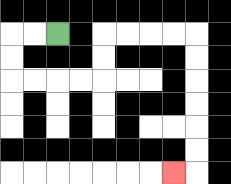{'start': '[2, 1]', 'end': '[7, 7]', 'path_directions': 'L,L,D,D,R,R,R,R,U,U,R,R,R,R,D,D,D,D,D,D,L', 'path_coordinates': '[[2, 1], [1, 1], [0, 1], [0, 2], [0, 3], [1, 3], [2, 3], [3, 3], [4, 3], [4, 2], [4, 1], [5, 1], [6, 1], [7, 1], [8, 1], [8, 2], [8, 3], [8, 4], [8, 5], [8, 6], [8, 7], [7, 7]]'}